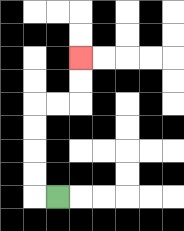{'start': '[2, 8]', 'end': '[3, 2]', 'path_directions': 'L,U,U,U,U,R,R,U,U', 'path_coordinates': '[[2, 8], [1, 8], [1, 7], [1, 6], [1, 5], [1, 4], [2, 4], [3, 4], [3, 3], [3, 2]]'}